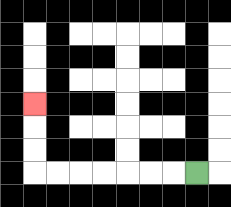{'start': '[8, 7]', 'end': '[1, 4]', 'path_directions': 'L,L,L,L,L,L,L,U,U,U', 'path_coordinates': '[[8, 7], [7, 7], [6, 7], [5, 7], [4, 7], [3, 7], [2, 7], [1, 7], [1, 6], [1, 5], [1, 4]]'}